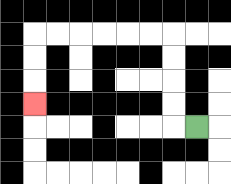{'start': '[8, 5]', 'end': '[1, 4]', 'path_directions': 'L,U,U,U,U,L,L,L,L,L,L,D,D,D', 'path_coordinates': '[[8, 5], [7, 5], [7, 4], [7, 3], [7, 2], [7, 1], [6, 1], [5, 1], [4, 1], [3, 1], [2, 1], [1, 1], [1, 2], [1, 3], [1, 4]]'}